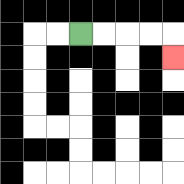{'start': '[3, 1]', 'end': '[7, 2]', 'path_directions': 'R,R,R,R,D', 'path_coordinates': '[[3, 1], [4, 1], [5, 1], [6, 1], [7, 1], [7, 2]]'}